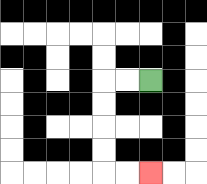{'start': '[6, 3]', 'end': '[6, 7]', 'path_directions': 'L,L,D,D,D,D,R,R', 'path_coordinates': '[[6, 3], [5, 3], [4, 3], [4, 4], [4, 5], [4, 6], [4, 7], [5, 7], [6, 7]]'}